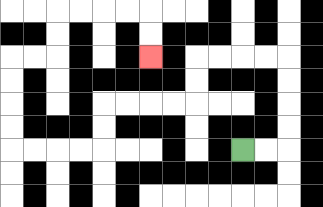{'start': '[10, 6]', 'end': '[6, 2]', 'path_directions': 'R,R,U,U,U,U,L,L,L,L,D,D,L,L,L,L,D,D,L,L,L,L,U,U,U,U,R,R,U,U,R,R,R,R,D,D', 'path_coordinates': '[[10, 6], [11, 6], [12, 6], [12, 5], [12, 4], [12, 3], [12, 2], [11, 2], [10, 2], [9, 2], [8, 2], [8, 3], [8, 4], [7, 4], [6, 4], [5, 4], [4, 4], [4, 5], [4, 6], [3, 6], [2, 6], [1, 6], [0, 6], [0, 5], [0, 4], [0, 3], [0, 2], [1, 2], [2, 2], [2, 1], [2, 0], [3, 0], [4, 0], [5, 0], [6, 0], [6, 1], [6, 2]]'}